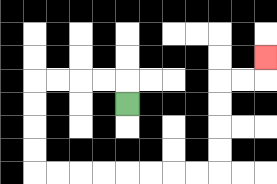{'start': '[5, 4]', 'end': '[11, 2]', 'path_directions': 'U,L,L,L,L,D,D,D,D,R,R,R,R,R,R,R,R,U,U,U,U,R,R,U', 'path_coordinates': '[[5, 4], [5, 3], [4, 3], [3, 3], [2, 3], [1, 3], [1, 4], [1, 5], [1, 6], [1, 7], [2, 7], [3, 7], [4, 7], [5, 7], [6, 7], [7, 7], [8, 7], [9, 7], [9, 6], [9, 5], [9, 4], [9, 3], [10, 3], [11, 3], [11, 2]]'}